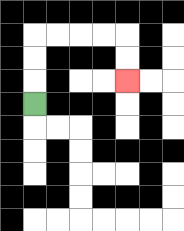{'start': '[1, 4]', 'end': '[5, 3]', 'path_directions': 'U,U,U,R,R,R,R,D,D', 'path_coordinates': '[[1, 4], [1, 3], [1, 2], [1, 1], [2, 1], [3, 1], [4, 1], [5, 1], [5, 2], [5, 3]]'}